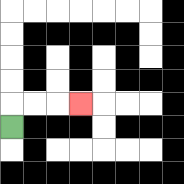{'start': '[0, 5]', 'end': '[3, 4]', 'path_directions': 'U,R,R,R', 'path_coordinates': '[[0, 5], [0, 4], [1, 4], [2, 4], [3, 4]]'}